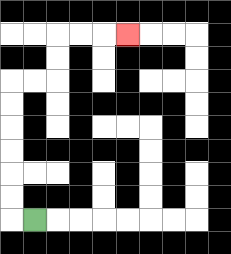{'start': '[1, 9]', 'end': '[5, 1]', 'path_directions': 'L,U,U,U,U,U,U,R,R,U,U,R,R,R', 'path_coordinates': '[[1, 9], [0, 9], [0, 8], [0, 7], [0, 6], [0, 5], [0, 4], [0, 3], [1, 3], [2, 3], [2, 2], [2, 1], [3, 1], [4, 1], [5, 1]]'}